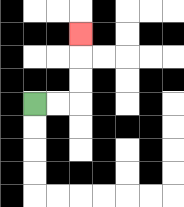{'start': '[1, 4]', 'end': '[3, 1]', 'path_directions': 'R,R,U,U,U', 'path_coordinates': '[[1, 4], [2, 4], [3, 4], [3, 3], [3, 2], [3, 1]]'}